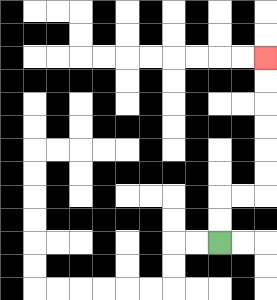{'start': '[9, 10]', 'end': '[11, 2]', 'path_directions': 'U,U,R,R,U,U,U,U,U,U', 'path_coordinates': '[[9, 10], [9, 9], [9, 8], [10, 8], [11, 8], [11, 7], [11, 6], [11, 5], [11, 4], [11, 3], [11, 2]]'}